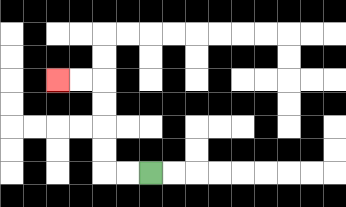{'start': '[6, 7]', 'end': '[2, 3]', 'path_directions': 'L,L,U,U,U,U,L,L', 'path_coordinates': '[[6, 7], [5, 7], [4, 7], [4, 6], [4, 5], [4, 4], [4, 3], [3, 3], [2, 3]]'}